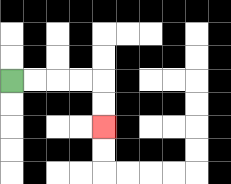{'start': '[0, 3]', 'end': '[4, 5]', 'path_directions': 'R,R,R,R,D,D', 'path_coordinates': '[[0, 3], [1, 3], [2, 3], [3, 3], [4, 3], [4, 4], [4, 5]]'}